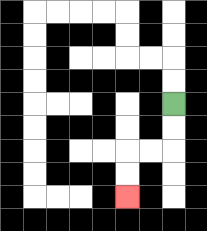{'start': '[7, 4]', 'end': '[5, 8]', 'path_directions': 'D,D,L,L,D,D', 'path_coordinates': '[[7, 4], [7, 5], [7, 6], [6, 6], [5, 6], [5, 7], [5, 8]]'}